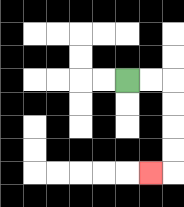{'start': '[5, 3]', 'end': '[6, 7]', 'path_directions': 'R,R,D,D,D,D,L', 'path_coordinates': '[[5, 3], [6, 3], [7, 3], [7, 4], [7, 5], [7, 6], [7, 7], [6, 7]]'}